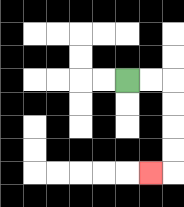{'start': '[5, 3]', 'end': '[6, 7]', 'path_directions': 'R,R,D,D,D,D,L', 'path_coordinates': '[[5, 3], [6, 3], [7, 3], [7, 4], [7, 5], [7, 6], [7, 7], [6, 7]]'}